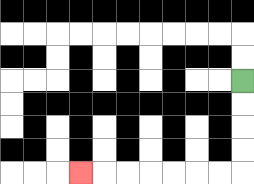{'start': '[10, 3]', 'end': '[3, 7]', 'path_directions': 'D,D,D,D,L,L,L,L,L,L,L', 'path_coordinates': '[[10, 3], [10, 4], [10, 5], [10, 6], [10, 7], [9, 7], [8, 7], [7, 7], [6, 7], [5, 7], [4, 7], [3, 7]]'}